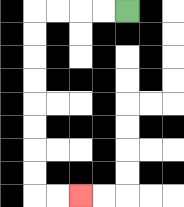{'start': '[5, 0]', 'end': '[3, 8]', 'path_directions': 'L,L,L,L,D,D,D,D,D,D,D,D,R,R', 'path_coordinates': '[[5, 0], [4, 0], [3, 0], [2, 0], [1, 0], [1, 1], [1, 2], [1, 3], [1, 4], [1, 5], [1, 6], [1, 7], [1, 8], [2, 8], [3, 8]]'}